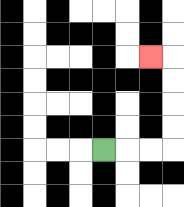{'start': '[4, 6]', 'end': '[6, 2]', 'path_directions': 'R,R,R,U,U,U,U,L', 'path_coordinates': '[[4, 6], [5, 6], [6, 6], [7, 6], [7, 5], [7, 4], [7, 3], [7, 2], [6, 2]]'}